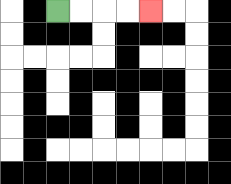{'start': '[2, 0]', 'end': '[6, 0]', 'path_directions': 'R,R,R,R', 'path_coordinates': '[[2, 0], [3, 0], [4, 0], [5, 0], [6, 0]]'}